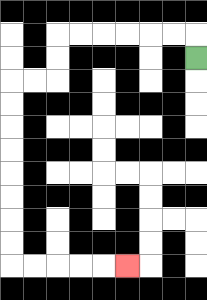{'start': '[8, 2]', 'end': '[5, 11]', 'path_directions': 'U,L,L,L,L,L,L,D,D,L,L,D,D,D,D,D,D,D,D,R,R,R,R,R', 'path_coordinates': '[[8, 2], [8, 1], [7, 1], [6, 1], [5, 1], [4, 1], [3, 1], [2, 1], [2, 2], [2, 3], [1, 3], [0, 3], [0, 4], [0, 5], [0, 6], [0, 7], [0, 8], [0, 9], [0, 10], [0, 11], [1, 11], [2, 11], [3, 11], [4, 11], [5, 11]]'}